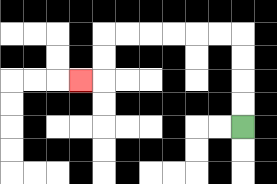{'start': '[10, 5]', 'end': '[3, 3]', 'path_directions': 'U,U,U,U,L,L,L,L,L,L,D,D,L', 'path_coordinates': '[[10, 5], [10, 4], [10, 3], [10, 2], [10, 1], [9, 1], [8, 1], [7, 1], [6, 1], [5, 1], [4, 1], [4, 2], [4, 3], [3, 3]]'}